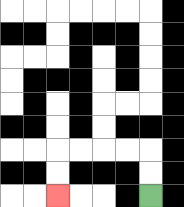{'start': '[6, 8]', 'end': '[2, 8]', 'path_directions': 'U,U,L,L,L,L,D,D', 'path_coordinates': '[[6, 8], [6, 7], [6, 6], [5, 6], [4, 6], [3, 6], [2, 6], [2, 7], [2, 8]]'}